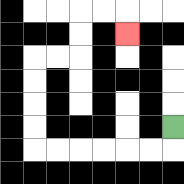{'start': '[7, 5]', 'end': '[5, 1]', 'path_directions': 'D,L,L,L,L,L,L,U,U,U,U,R,R,U,U,R,R,D', 'path_coordinates': '[[7, 5], [7, 6], [6, 6], [5, 6], [4, 6], [3, 6], [2, 6], [1, 6], [1, 5], [1, 4], [1, 3], [1, 2], [2, 2], [3, 2], [3, 1], [3, 0], [4, 0], [5, 0], [5, 1]]'}